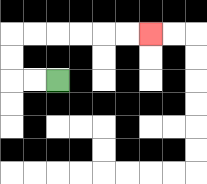{'start': '[2, 3]', 'end': '[6, 1]', 'path_directions': 'L,L,U,U,R,R,R,R,R,R', 'path_coordinates': '[[2, 3], [1, 3], [0, 3], [0, 2], [0, 1], [1, 1], [2, 1], [3, 1], [4, 1], [5, 1], [6, 1]]'}